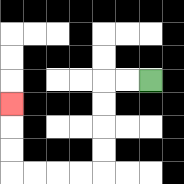{'start': '[6, 3]', 'end': '[0, 4]', 'path_directions': 'L,L,D,D,D,D,L,L,L,L,U,U,U', 'path_coordinates': '[[6, 3], [5, 3], [4, 3], [4, 4], [4, 5], [4, 6], [4, 7], [3, 7], [2, 7], [1, 7], [0, 7], [0, 6], [0, 5], [0, 4]]'}